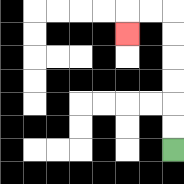{'start': '[7, 6]', 'end': '[5, 1]', 'path_directions': 'U,U,U,U,U,U,L,L,D', 'path_coordinates': '[[7, 6], [7, 5], [7, 4], [7, 3], [7, 2], [7, 1], [7, 0], [6, 0], [5, 0], [5, 1]]'}